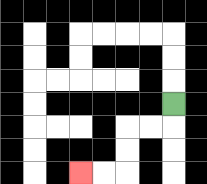{'start': '[7, 4]', 'end': '[3, 7]', 'path_directions': 'D,L,L,D,D,L,L', 'path_coordinates': '[[7, 4], [7, 5], [6, 5], [5, 5], [5, 6], [5, 7], [4, 7], [3, 7]]'}